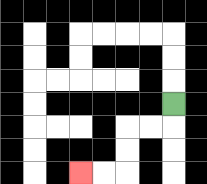{'start': '[7, 4]', 'end': '[3, 7]', 'path_directions': 'D,L,L,D,D,L,L', 'path_coordinates': '[[7, 4], [7, 5], [6, 5], [5, 5], [5, 6], [5, 7], [4, 7], [3, 7]]'}